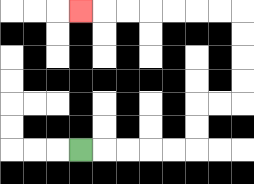{'start': '[3, 6]', 'end': '[3, 0]', 'path_directions': 'R,R,R,R,R,U,U,R,R,U,U,U,U,L,L,L,L,L,L,L', 'path_coordinates': '[[3, 6], [4, 6], [5, 6], [6, 6], [7, 6], [8, 6], [8, 5], [8, 4], [9, 4], [10, 4], [10, 3], [10, 2], [10, 1], [10, 0], [9, 0], [8, 0], [7, 0], [6, 0], [5, 0], [4, 0], [3, 0]]'}